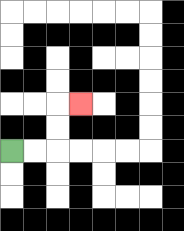{'start': '[0, 6]', 'end': '[3, 4]', 'path_directions': 'R,R,U,U,R', 'path_coordinates': '[[0, 6], [1, 6], [2, 6], [2, 5], [2, 4], [3, 4]]'}